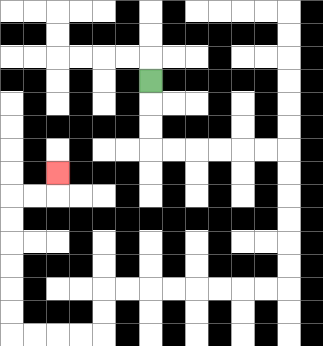{'start': '[6, 3]', 'end': '[2, 7]', 'path_directions': 'D,D,D,R,R,R,R,R,R,D,D,D,D,D,D,L,L,L,L,L,L,L,L,D,D,L,L,L,L,U,U,U,U,U,U,R,R,U', 'path_coordinates': '[[6, 3], [6, 4], [6, 5], [6, 6], [7, 6], [8, 6], [9, 6], [10, 6], [11, 6], [12, 6], [12, 7], [12, 8], [12, 9], [12, 10], [12, 11], [12, 12], [11, 12], [10, 12], [9, 12], [8, 12], [7, 12], [6, 12], [5, 12], [4, 12], [4, 13], [4, 14], [3, 14], [2, 14], [1, 14], [0, 14], [0, 13], [0, 12], [0, 11], [0, 10], [0, 9], [0, 8], [1, 8], [2, 8], [2, 7]]'}